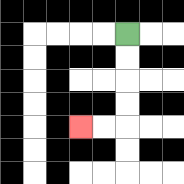{'start': '[5, 1]', 'end': '[3, 5]', 'path_directions': 'D,D,D,D,L,L', 'path_coordinates': '[[5, 1], [5, 2], [5, 3], [5, 4], [5, 5], [4, 5], [3, 5]]'}